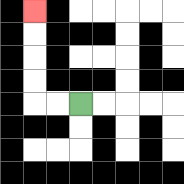{'start': '[3, 4]', 'end': '[1, 0]', 'path_directions': 'L,L,U,U,U,U', 'path_coordinates': '[[3, 4], [2, 4], [1, 4], [1, 3], [1, 2], [1, 1], [1, 0]]'}